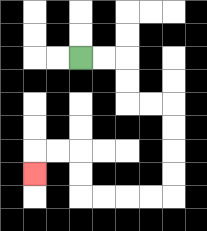{'start': '[3, 2]', 'end': '[1, 7]', 'path_directions': 'R,R,D,D,R,R,D,D,D,D,L,L,L,L,U,U,L,L,D', 'path_coordinates': '[[3, 2], [4, 2], [5, 2], [5, 3], [5, 4], [6, 4], [7, 4], [7, 5], [7, 6], [7, 7], [7, 8], [6, 8], [5, 8], [4, 8], [3, 8], [3, 7], [3, 6], [2, 6], [1, 6], [1, 7]]'}